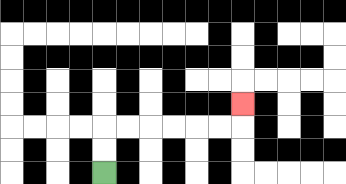{'start': '[4, 7]', 'end': '[10, 4]', 'path_directions': 'U,U,R,R,R,R,R,R,U', 'path_coordinates': '[[4, 7], [4, 6], [4, 5], [5, 5], [6, 5], [7, 5], [8, 5], [9, 5], [10, 5], [10, 4]]'}